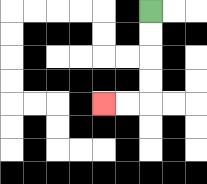{'start': '[6, 0]', 'end': '[4, 4]', 'path_directions': 'D,D,D,D,L,L', 'path_coordinates': '[[6, 0], [6, 1], [6, 2], [6, 3], [6, 4], [5, 4], [4, 4]]'}